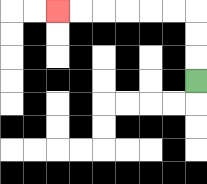{'start': '[8, 3]', 'end': '[2, 0]', 'path_directions': 'U,U,U,L,L,L,L,L,L', 'path_coordinates': '[[8, 3], [8, 2], [8, 1], [8, 0], [7, 0], [6, 0], [5, 0], [4, 0], [3, 0], [2, 0]]'}